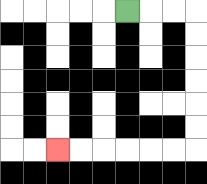{'start': '[5, 0]', 'end': '[2, 6]', 'path_directions': 'R,R,R,D,D,D,D,D,D,L,L,L,L,L,L', 'path_coordinates': '[[5, 0], [6, 0], [7, 0], [8, 0], [8, 1], [8, 2], [8, 3], [8, 4], [8, 5], [8, 6], [7, 6], [6, 6], [5, 6], [4, 6], [3, 6], [2, 6]]'}